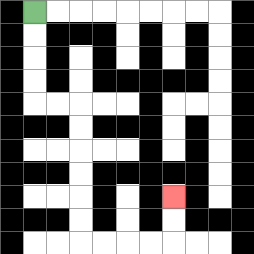{'start': '[1, 0]', 'end': '[7, 8]', 'path_directions': 'D,D,D,D,R,R,D,D,D,D,D,D,R,R,R,R,U,U', 'path_coordinates': '[[1, 0], [1, 1], [1, 2], [1, 3], [1, 4], [2, 4], [3, 4], [3, 5], [3, 6], [3, 7], [3, 8], [3, 9], [3, 10], [4, 10], [5, 10], [6, 10], [7, 10], [7, 9], [7, 8]]'}